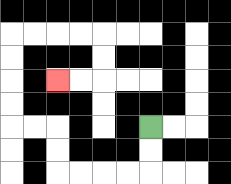{'start': '[6, 5]', 'end': '[2, 3]', 'path_directions': 'D,D,L,L,L,L,U,U,L,L,U,U,U,U,R,R,R,R,D,D,L,L', 'path_coordinates': '[[6, 5], [6, 6], [6, 7], [5, 7], [4, 7], [3, 7], [2, 7], [2, 6], [2, 5], [1, 5], [0, 5], [0, 4], [0, 3], [0, 2], [0, 1], [1, 1], [2, 1], [3, 1], [4, 1], [4, 2], [4, 3], [3, 3], [2, 3]]'}